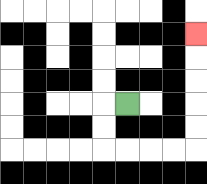{'start': '[5, 4]', 'end': '[8, 1]', 'path_directions': 'L,D,D,R,R,R,R,U,U,U,U,U', 'path_coordinates': '[[5, 4], [4, 4], [4, 5], [4, 6], [5, 6], [6, 6], [7, 6], [8, 6], [8, 5], [8, 4], [8, 3], [8, 2], [8, 1]]'}